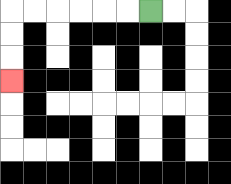{'start': '[6, 0]', 'end': '[0, 3]', 'path_directions': 'L,L,L,L,L,L,D,D,D', 'path_coordinates': '[[6, 0], [5, 0], [4, 0], [3, 0], [2, 0], [1, 0], [0, 0], [0, 1], [0, 2], [0, 3]]'}